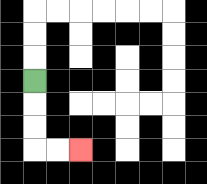{'start': '[1, 3]', 'end': '[3, 6]', 'path_directions': 'D,D,D,R,R', 'path_coordinates': '[[1, 3], [1, 4], [1, 5], [1, 6], [2, 6], [3, 6]]'}